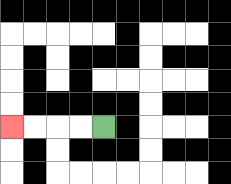{'start': '[4, 5]', 'end': '[0, 5]', 'path_directions': 'L,L,L,L', 'path_coordinates': '[[4, 5], [3, 5], [2, 5], [1, 5], [0, 5]]'}